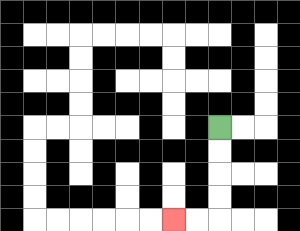{'start': '[9, 5]', 'end': '[7, 9]', 'path_directions': 'D,D,D,D,L,L', 'path_coordinates': '[[9, 5], [9, 6], [9, 7], [9, 8], [9, 9], [8, 9], [7, 9]]'}